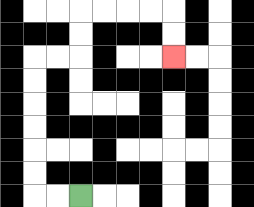{'start': '[3, 8]', 'end': '[7, 2]', 'path_directions': 'L,L,U,U,U,U,U,U,R,R,U,U,R,R,R,R,D,D', 'path_coordinates': '[[3, 8], [2, 8], [1, 8], [1, 7], [1, 6], [1, 5], [1, 4], [1, 3], [1, 2], [2, 2], [3, 2], [3, 1], [3, 0], [4, 0], [5, 0], [6, 0], [7, 0], [7, 1], [7, 2]]'}